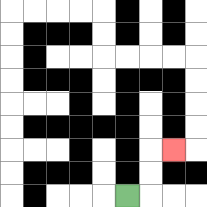{'start': '[5, 8]', 'end': '[7, 6]', 'path_directions': 'R,U,U,R', 'path_coordinates': '[[5, 8], [6, 8], [6, 7], [6, 6], [7, 6]]'}